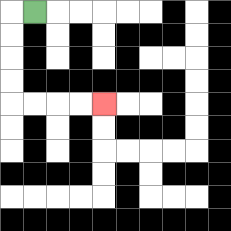{'start': '[1, 0]', 'end': '[4, 4]', 'path_directions': 'L,D,D,D,D,R,R,R,R', 'path_coordinates': '[[1, 0], [0, 0], [0, 1], [0, 2], [0, 3], [0, 4], [1, 4], [2, 4], [3, 4], [4, 4]]'}